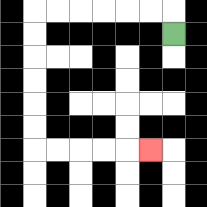{'start': '[7, 1]', 'end': '[6, 6]', 'path_directions': 'U,L,L,L,L,L,L,D,D,D,D,D,D,R,R,R,R,R', 'path_coordinates': '[[7, 1], [7, 0], [6, 0], [5, 0], [4, 0], [3, 0], [2, 0], [1, 0], [1, 1], [1, 2], [1, 3], [1, 4], [1, 5], [1, 6], [2, 6], [3, 6], [4, 6], [5, 6], [6, 6]]'}